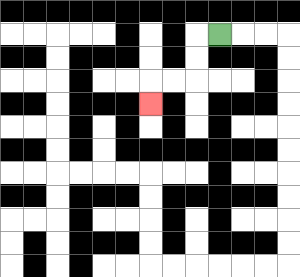{'start': '[9, 1]', 'end': '[6, 4]', 'path_directions': 'L,D,D,L,L,D', 'path_coordinates': '[[9, 1], [8, 1], [8, 2], [8, 3], [7, 3], [6, 3], [6, 4]]'}